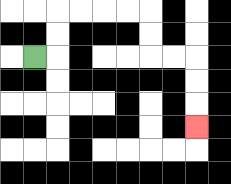{'start': '[1, 2]', 'end': '[8, 5]', 'path_directions': 'R,U,U,R,R,R,R,D,D,R,R,D,D,D', 'path_coordinates': '[[1, 2], [2, 2], [2, 1], [2, 0], [3, 0], [4, 0], [5, 0], [6, 0], [6, 1], [6, 2], [7, 2], [8, 2], [8, 3], [8, 4], [8, 5]]'}